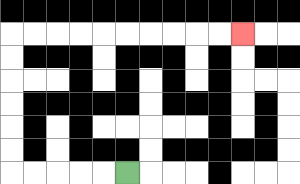{'start': '[5, 7]', 'end': '[10, 1]', 'path_directions': 'L,L,L,L,L,U,U,U,U,U,U,R,R,R,R,R,R,R,R,R,R', 'path_coordinates': '[[5, 7], [4, 7], [3, 7], [2, 7], [1, 7], [0, 7], [0, 6], [0, 5], [0, 4], [0, 3], [0, 2], [0, 1], [1, 1], [2, 1], [3, 1], [4, 1], [5, 1], [6, 1], [7, 1], [8, 1], [9, 1], [10, 1]]'}